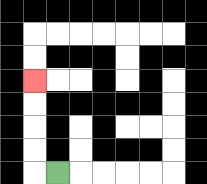{'start': '[2, 7]', 'end': '[1, 3]', 'path_directions': 'L,U,U,U,U', 'path_coordinates': '[[2, 7], [1, 7], [1, 6], [1, 5], [1, 4], [1, 3]]'}